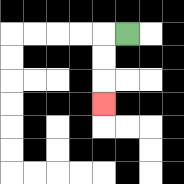{'start': '[5, 1]', 'end': '[4, 4]', 'path_directions': 'L,D,D,D', 'path_coordinates': '[[5, 1], [4, 1], [4, 2], [4, 3], [4, 4]]'}